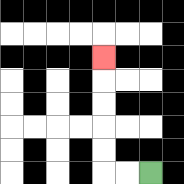{'start': '[6, 7]', 'end': '[4, 2]', 'path_directions': 'L,L,U,U,U,U,U', 'path_coordinates': '[[6, 7], [5, 7], [4, 7], [4, 6], [4, 5], [4, 4], [4, 3], [4, 2]]'}